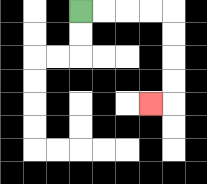{'start': '[3, 0]', 'end': '[6, 4]', 'path_directions': 'R,R,R,R,D,D,D,D,L', 'path_coordinates': '[[3, 0], [4, 0], [5, 0], [6, 0], [7, 0], [7, 1], [7, 2], [7, 3], [7, 4], [6, 4]]'}